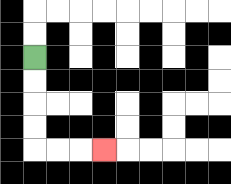{'start': '[1, 2]', 'end': '[4, 6]', 'path_directions': 'D,D,D,D,R,R,R', 'path_coordinates': '[[1, 2], [1, 3], [1, 4], [1, 5], [1, 6], [2, 6], [3, 6], [4, 6]]'}